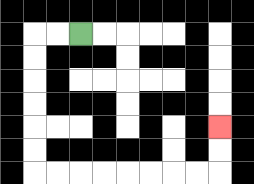{'start': '[3, 1]', 'end': '[9, 5]', 'path_directions': 'L,L,D,D,D,D,D,D,R,R,R,R,R,R,R,R,U,U', 'path_coordinates': '[[3, 1], [2, 1], [1, 1], [1, 2], [1, 3], [1, 4], [1, 5], [1, 6], [1, 7], [2, 7], [3, 7], [4, 7], [5, 7], [6, 7], [7, 7], [8, 7], [9, 7], [9, 6], [9, 5]]'}